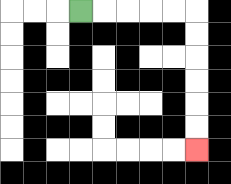{'start': '[3, 0]', 'end': '[8, 6]', 'path_directions': 'R,R,R,R,R,D,D,D,D,D,D', 'path_coordinates': '[[3, 0], [4, 0], [5, 0], [6, 0], [7, 0], [8, 0], [8, 1], [8, 2], [8, 3], [8, 4], [8, 5], [8, 6]]'}